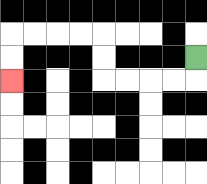{'start': '[8, 2]', 'end': '[0, 3]', 'path_directions': 'D,L,L,L,L,U,U,L,L,L,L,D,D', 'path_coordinates': '[[8, 2], [8, 3], [7, 3], [6, 3], [5, 3], [4, 3], [4, 2], [4, 1], [3, 1], [2, 1], [1, 1], [0, 1], [0, 2], [0, 3]]'}